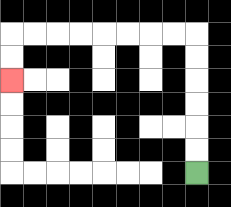{'start': '[8, 7]', 'end': '[0, 3]', 'path_directions': 'U,U,U,U,U,U,L,L,L,L,L,L,L,L,D,D', 'path_coordinates': '[[8, 7], [8, 6], [8, 5], [8, 4], [8, 3], [8, 2], [8, 1], [7, 1], [6, 1], [5, 1], [4, 1], [3, 1], [2, 1], [1, 1], [0, 1], [0, 2], [0, 3]]'}